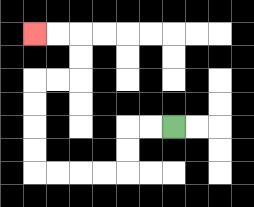{'start': '[7, 5]', 'end': '[1, 1]', 'path_directions': 'L,L,D,D,L,L,L,L,U,U,U,U,R,R,U,U,L,L', 'path_coordinates': '[[7, 5], [6, 5], [5, 5], [5, 6], [5, 7], [4, 7], [3, 7], [2, 7], [1, 7], [1, 6], [1, 5], [1, 4], [1, 3], [2, 3], [3, 3], [3, 2], [3, 1], [2, 1], [1, 1]]'}